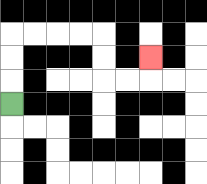{'start': '[0, 4]', 'end': '[6, 2]', 'path_directions': 'U,U,U,R,R,R,R,D,D,R,R,U', 'path_coordinates': '[[0, 4], [0, 3], [0, 2], [0, 1], [1, 1], [2, 1], [3, 1], [4, 1], [4, 2], [4, 3], [5, 3], [6, 3], [6, 2]]'}